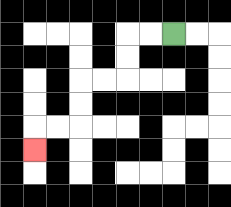{'start': '[7, 1]', 'end': '[1, 6]', 'path_directions': 'L,L,D,D,L,L,D,D,L,L,D', 'path_coordinates': '[[7, 1], [6, 1], [5, 1], [5, 2], [5, 3], [4, 3], [3, 3], [3, 4], [3, 5], [2, 5], [1, 5], [1, 6]]'}